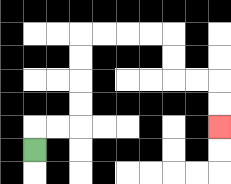{'start': '[1, 6]', 'end': '[9, 5]', 'path_directions': 'U,R,R,U,U,U,U,R,R,R,R,D,D,R,R,D,D', 'path_coordinates': '[[1, 6], [1, 5], [2, 5], [3, 5], [3, 4], [3, 3], [3, 2], [3, 1], [4, 1], [5, 1], [6, 1], [7, 1], [7, 2], [7, 3], [8, 3], [9, 3], [9, 4], [9, 5]]'}